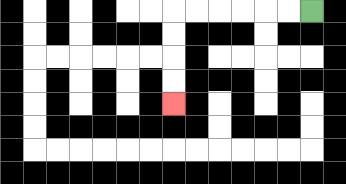{'start': '[13, 0]', 'end': '[7, 4]', 'path_directions': 'L,L,L,L,L,L,D,D,D,D', 'path_coordinates': '[[13, 0], [12, 0], [11, 0], [10, 0], [9, 0], [8, 0], [7, 0], [7, 1], [7, 2], [7, 3], [7, 4]]'}